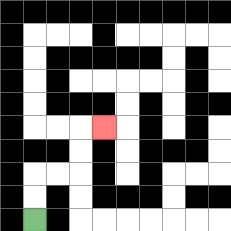{'start': '[1, 9]', 'end': '[4, 5]', 'path_directions': 'U,U,R,R,U,U,R', 'path_coordinates': '[[1, 9], [1, 8], [1, 7], [2, 7], [3, 7], [3, 6], [3, 5], [4, 5]]'}